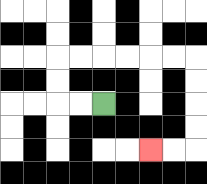{'start': '[4, 4]', 'end': '[6, 6]', 'path_directions': 'L,L,U,U,R,R,R,R,R,R,D,D,D,D,L,L', 'path_coordinates': '[[4, 4], [3, 4], [2, 4], [2, 3], [2, 2], [3, 2], [4, 2], [5, 2], [6, 2], [7, 2], [8, 2], [8, 3], [8, 4], [8, 5], [8, 6], [7, 6], [6, 6]]'}